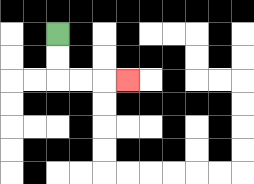{'start': '[2, 1]', 'end': '[5, 3]', 'path_directions': 'D,D,R,R,R', 'path_coordinates': '[[2, 1], [2, 2], [2, 3], [3, 3], [4, 3], [5, 3]]'}